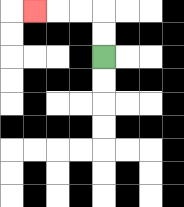{'start': '[4, 2]', 'end': '[1, 0]', 'path_directions': 'U,U,L,L,L', 'path_coordinates': '[[4, 2], [4, 1], [4, 0], [3, 0], [2, 0], [1, 0]]'}